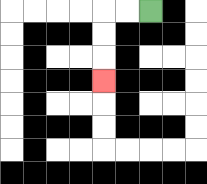{'start': '[6, 0]', 'end': '[4, 3]', 'path_directions': 'L,L,D,D,D', 'path_coordinates': '[[6, 0], [5, 0], [4, 0], [4, 1], [4, 2], [4, 3]]'}